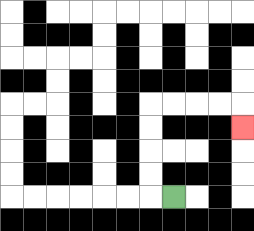{'start': '[7, 8]', 'end': '[10, 5]', 'path_directions': 'L,U,U,U,U,R,R,R,R,D', 'path_coordinates': '[[7, 8], [6, 8], [6, 7], [6, 6], [6, 5], [6, 4], [7, 4], [8, 4], [9, 4], [10, 4], [10, 5]]'}